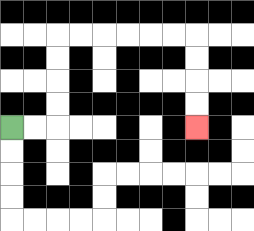{'start': '[0, 5]', 'end': '[8, 5]', 'path_directions': 'R,R,U,U,U,U,R,R,R,R,R,R,D,D,D,D', 'path_coordinates': '[[0, 5], [1, 5], [2, 5], [2, 4], [2, 3], [2, 2], [2, 1], [3, 1], [4, 1], [5, 1], [6, 1], [7, 1], [8, 1], [8, 2], [8, 3], [8, 4], [8, 5]]'}